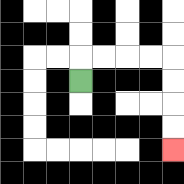{'start': '[3, 3]', 'end': '[7, 6]', 'path_directions': 'U,R,R,R,R,D,D,D,D', 'path_coordinates': '[[3, 3], [3, 2], [4, 2], [5, 2], [6, 2], [7, 2], [7, 3], [7, 4], [7, 5], [7, 6]]'}